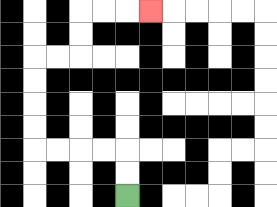{'start': '[5, 8]', 'end': '[6, 0]', 'path_directions': 'U,U,L,L,L,L,U,U,U,U,R,R,U,U,R,R,R', 'path_coordinates': '[[5, 8], [5, 7], [5, 6], [4, 6], [3, 6], [2, 6], [1, 6], [1, 5], [1, 4], [1, 3], [1, 2], [2, 2], [3, 2], [3, 1], [3, 0], [4, 0], [5, 0], [6, 0]]'}